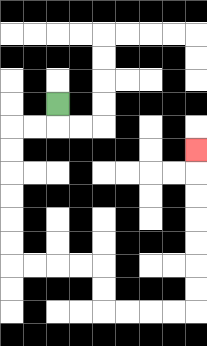{'start': '[2, 4]', 'end': '[8, 6]', 'path_directions': 'D,L,L,D,D,D,D,D,D,R,R,R,R,D,D,R,R,R,R,U,U,U,U,U,U,U', 'path_coordinates': '[[2, 4], [2, 5], [1, 5], [0, 5], [0, 6], [0, 7], [0, 8], [0, 9], [0, 10], [0, 11], [1, 11], [2, 11], [3, 11], [4, 11], [4, 12], [4, 13], [5, 13], [6, 13], [7, 13], [8, 13], [8, 12], [8, 11], [8, 10], [8, 9], [8, 8], [8, 7], [8, 6]]'}